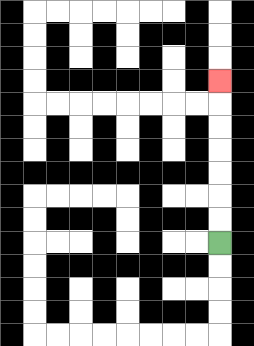{'start': '[9, 10]', 'end': '[9, 3]', 'path_directions': 'U,U,U,U,U,U,U', 'path_coordinates': '[[9, 10], [9, 9], [9, 8], [9, 7], [9, 6], [9, 5], [9, 4], [9, 3]]'}